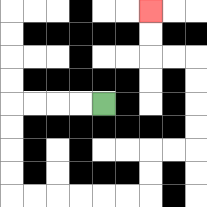{'start': '[4, 4]', 'end': '[6, 0]', 'path_directions': 'L,L,L,L,D,D,D,D,R,R,R,R,R,R,U,U,R,R,U,U,U,U,L,L,U,U', 'path_coordinates': '[[4, 4], [3, 4], [2, 4], [1, 4], [0, 4], [0, 5], [0, 6], [0, 7], [0, 8], [1, 8], [2, 8], [3, 8], [4, 8], [5, 8], [6, 8], [6, 7], [6, 6], [7, 6], [8, 6], [8, 5], [8, 4], [8, 3], [8, 2], [7, 2], [6, 2], [6, 1], [6, 0]]'}